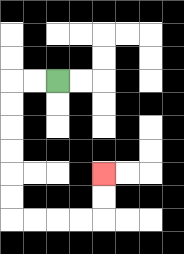{'start': '[2, 3]', 'end': '[4, 7]', 'path_directions': 'L,L,D,D,D,D,D,D,R,R,R,R,U,U', 'path_coordinates': '[[2, 3], [1, 3], [0, 3], [0, 4], [0, 5], [0, 6], [0, 7], [0, 8], [0, 9], [1, 9], [2, 9], [3, 9], [4, 9], [4, 8], [4, 7]]'}